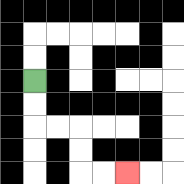{'start': '[1, 3]', 'end': '[5, 7]', 'path_directions': 'D,D,R,R,D,D,R,R', 'path_coordinates': '[[1, 3], [1, 4], [1, 5], [2, 5], [3, 5], [3, 6], [3, 7], [4, 7], [5, 7]]'}